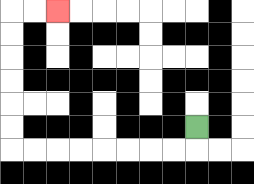{'start': '[8, 5]', 'end': '[2, 0]', 'path_directions': 'D,L,L,L,L,L,L,L,L,U,U,U,U,U,U,R,R', 'path_coordinates': '[[8, 5], [8, 6], [7, 6], [6, 6], [5, 6], [4, 6], [3, 6], [2, 6], [1, 6], [0, 6], [0, 5], [0, 4], [0, 3], [0, 2], [0, 1], [0, 0], [1, 0], [2, 0]]'}